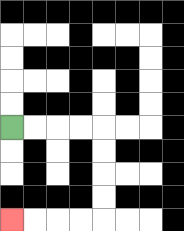{'start': '[0, 5]', 'end': '[0, 9]', 'path_directions': 'R,R,R,R,D,D,D,D,L,L,L,L', 'path_coordinates': '[[0, 5], [1, 5], [2, 5], [3, 5], [4, 5], [4, 6], [4, 7], [4, 8], [4, 9], [3, 9], [2, 9], [1, 9], [0, 9]]'}